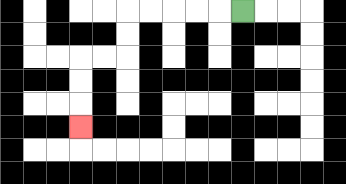{'start': '[10, 0]', 'end': '[3, 5]', 'path_directions': 'L,L,L,L,L,D,D,L,L,D,D,D', 'path_coordinates': '[[10, 0], [9, 0], [8, 0], [7, 0], [6, 0], [5, 0], [5, 1], [5, 2], [4, 2], [3, 2], [3, 3], [3, 4], [3, 5]]'}